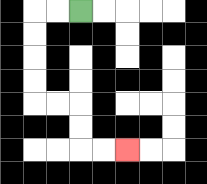{'start': '[3, 0]', 'end': '[5, 6]', 'path_directions': 'L,L,D,D,D,D,R,R,D,D,R,R', 'path_coordinates': '[[3, 0], [2, 0], [1, 0], [1, 1], [1, 2], [1, 3], [1, 4], [2, 4], [3, 4], [3, 5], [3, 6], [4, 6], [5, 6]]'}